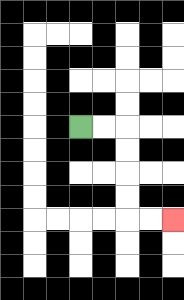{'start': '[3, 5]', 'end': '[7, 9]', 'path_directions': 'R,R,D,D,D,D,R,R', 'path_coordinates': '[[3, 5], [4, 5], [5, 5], [5, 6], [5, 7], [5, 8], [5, 9], [6, 9], [7, 9]]'}